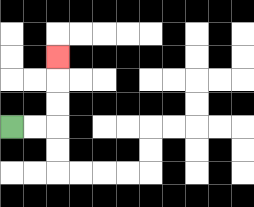{'start': '[0, 5]', 'end': '[2, 2]', 'path_directions': 'R,R,U,U,U', 'path_coordinates': '[[0, 5], [1, 5], [2, 5], [2, 4], [2, 3], [2, 2]]'}